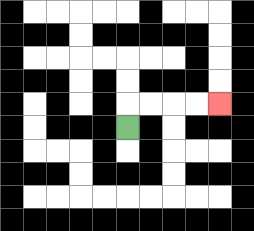{'start': '[5, 5]', 'end': '[9, 4]', 'path_directions': 'U,R,R,R,R', 'path_coordinates': '[[5, 5], [5, 4], [6, 4], [7, 4], [8, 4], [9, 4]]'}